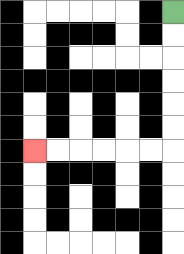{'start': '[7, 0]', 'end': '[1, 6]', 'path_directions': 'D,D,D,D,D,D,L,L,L,L,L,L', 'path_coordinates': '[[7, 0], [7, 1], [7, 2], [7, 3], [7, 4], [7, 5], [7, 6], [6, 6], [5, 6], [4, 6], [3, 6], [2, 6], [1, 6]]'}